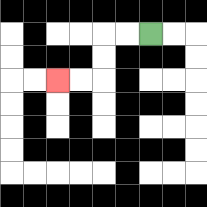{'start': '[6, 1]', 'end': '[2, 3]', 'path_directions': 'L,L,D,D,L,L', 'path_coordinates': '[[6, 1], [5, 1], [4, 1], [4, 2], [4, 3], [3, 3], [2, 3]]'}